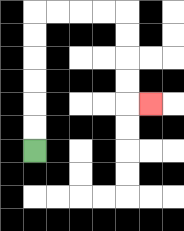{'start': '[1, 6]', 'end': '[6, 4]', 'path_directions': 'U,U,U,U,U,U,R,R,R,R,D,D,D,D,R', 'path_coordinates': '[[1, 6], [1, 5], [1, 4], [1, 3], [1, 2], [1, 1], [1, 0], [2, 0], [3, 0], [4, 0], [5, 0], [5, 1], [5, 2], [5, 3], [5, 4], [6, 4]]'}